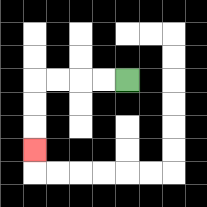{'start': '[5, 3]', 'end': '[1, 6]', 'path_directions': 'L,L,L,L,D,D,D', 'path_coordinates': '[[5, 3], [4, 3], [3, 3], [2, 3], [1, 3], [1, 4], [1, 5], [1, 6]]'}